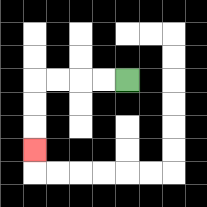{'start': '[5, 3]', 'end': '[1, 6]', 'path_directions': 'L,L,L,L,D,D,D', 'path_coordinates': '[[5, 3], [4, 3], [3, 3], [2, 3], [1, 3], [1, 4], [1, 5], [1, 6]]'}